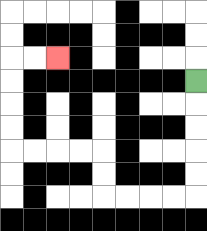{'start': '[8, 3]', 'end': '[2, 2]', 'path_directions': 'D,D,D,D,D,L,L,L,L,U,U,L,L,L,L,U,U,U,U,R,R', 'path_coordinates': '[[8, 3], [8, 4], [8, 5], [8, 6], [8, 7], [8, 8], [7, 8], [6, 8], [5, 8], [4, 8], [4, 7], [4, 6], [3, 6], [2, 6], [1, 6], [0, 6], [0, 5], [0, 4], [0, 3], [0, 2], [1, 2], [2, 2]]'}